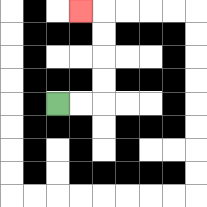{'start': '[2, 4]', 'end': '[3, 0]', 'path_directions': 'R,R,U,U,U,U,L', 'path_coordinates': '[[2, 4], [3, 4], [4, 4], [4, 3], [4, 2], [4, 1], [4, 0], [3, 0]]'}